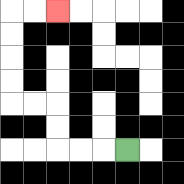{'start': '[5, 6]', 'end': '[2, 0]', 'path_directions': 'L,L,L,U,U,L,L,U,U,U,U,R,R', 'path_coordinates': '[[5, 6], [4, 6], [3, 6], [2, 6], [2, 5], [2, 4], [1, 4], [0, 4], [0, 3], [0, 2], [0, 1], [0, 0], [1, 0], [2, 0]]'}